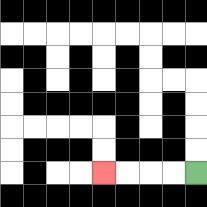{'start': '[8, 7]', 'end': '[4, 7]', 'path_directions': 'L,L,L,L', 'path_coordinates': '[[8, 7], [7, 7], [6, 7], [5, 7], [4, 7]]'}